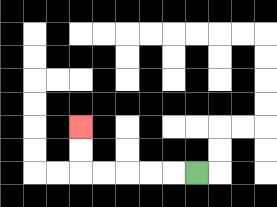{'start': '[8, 7]', 'end': '[3, 5]', 'path_directions': 'L,L,L,L,L,U,U', 'path_coordinates': '[[8, 7], [7, 7], [6, 7], [5, 7], [4, 7], [3, 7], [3, 6], [3, 5]]'}